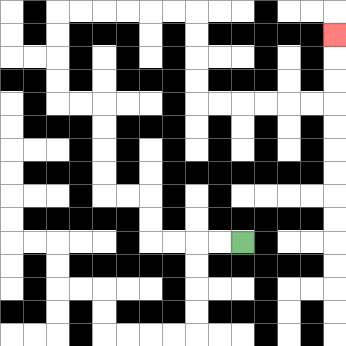{'start': '[10, 10]', 'end': '[14, 1]', 'path_directions': 'L,L,L,L,U,U,L,L,U,U,U,U,L,L,U,U,U,U,R,R,R,R,R,R,D,D,D,D,R,R,R,R,R,R,U,U,U', 'path_coordinates': '[[10, 10], [9, 10], [8, 10], [7, 10], [6, 10], [6, 9], [6, 8], [5, 8], [4, 8], [4, 7], [4, 6], [4, 5], [4, 4], [3, 4], [2, 4], [2, 3], [2, 2], [2, 1], [2, 0], [3, 0], [4, 0], [5, 0], [6, 0], [7, 0], [8, 0], [8, 1], [8, 2], [8, 3], [8, 4], [9, 4], [10, 4], [11, 4], [12, 4], [13, 4], [14, 4], [14, 3], [14, 2], [14, 1]]'}